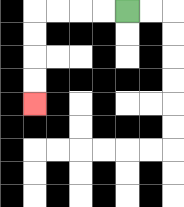{'start': '[5, 0]', 'end': '[1, 4]', 'path_directions': 'L,L,L,L,D,D,D,D', 'path_coordinates': '[[5, 0], [4, 0], [3, 0], [2, 0], [1, 0], [1, 1], [1, 2], [1, 3], [1, 4]]'}